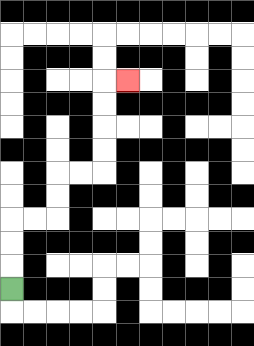{'start': '[0, 12]', 'end': '[5, 3]', 'path_directions': 'U,U,U,R,R,U,U,R,R,U,U,U,U,R', 'path_coordinates': '[[0, 12], [0, 11], [0, 10], [0, 9], [1, 9], [2, 9], [2, 8], [2, 7], [3, 7], [4, 7], [4, 6], [4, 5], [4, 4], [4, 3], [5, 3]]'}